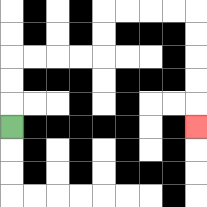{'start': '[0, 5]', 'end': '[8, 5]', 'path_directions': 'U,U,U,R,R,R,R,U,U,R,R,R,R,D,D,D,D,D', 'path_coordinates': '[[0, 5], [0, 4], [0, 3], [0, 2], [1, 2], [2, 2], [3, 2], [4, 2], [4, 1], [4, 0], [5, 0], [6, 0], [7, 0], [8, 0], [8, 1], [8, 2], [8, 3], [8, 4], [8, 5]]'}